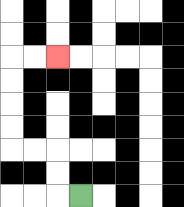{'start': '[3, 8]', 'end': '[2, 2]', 'path_directions': 'L,U,U,L,L,U,U,U,U,R,R', 'path_coordinates': '[[3, 8], [2, 8], [2, 7], [2, 6], [1, 6], [0, 6], [0, 5], [0, 4], [0, 3], [0, 2], [1, 2], [2, 2]]'}